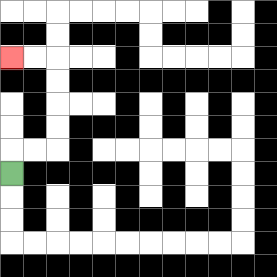{'start': '[0, 7]', 'end': '[0, 2]', 'path_directions': 'U,R,R,U,U,U,U,L,L', 'path_coordinates': '[[0, 7], [0, 6], [1, 6], [2, 6], [2, 5], [2, 4], [2, 3], [2, 2], [1, 2], [0, 2]]'}